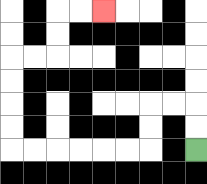{'start': '[8, 6]', 'end': '[4, 0]', 'path_directions': 'U,U,L,L,D,D,L,L,L,L,L,L,U,U,U,U,R,R,U,U,R,R', 'path_coordinates': '[[8, 6], [8, 5], [8, 4], [7, 4], [6, 4], [6, 5], [6, 6], [5, 6], [4, 6], [3, 6], [2, 6], [1, 6], [0, 6], [0, 5], [0, 4], [0, 3], [0, 2], [1, 2], [2, 2], [2, 1], [2, 0], [3, 0], [4, 0]]'}